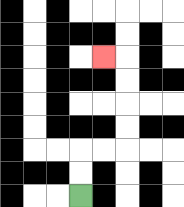{'start': '[3, 8]', 'end': '[4, 2]', 'path_directions': 'U,U,R,R,U,U,U,U,L', 'path_coordinates': '[[3, 8], [3, 7], [3, 6], [4, 6], [5, 6], [5, 5], [5, 4], [5, 3], [5, 2], [4, 2]]'}